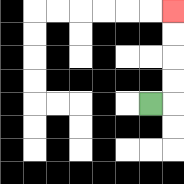{'start': '[6, 4]', 'end': '[7, 0]', 'path_directions': 'R,U,U,U,U', 'path_coordinates': '[[6, 4], [7, 4], [7, 3], [7, 2], [7, 1], [7, 0]]'}